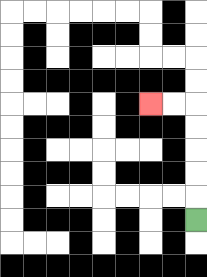{'start': '[8, 9]', 'end': '[6, 4]', 'path_directions': 'U,U,U,U,U,L,L', 'path_coordinates': '[[8, 9], [8, 8], [8, 7], [8, 6], [8, 5], [8, 4], [7, 4], [6, 4]]'}